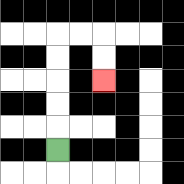{'start': '[2, 6]', 'end': '[4, 3]', 'path_directions': 'U,U,U,U,U,R,R,D,D', 'path_coordinates': '[[2, 6], [2, 5], [2, 4], [2, 3], [2, 2], [2, 1], [3, 1], [4, 1], [4, 2], [4, 3]]'}